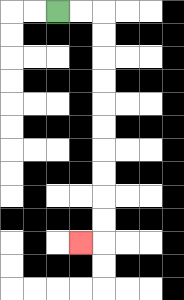{'start': '[2, 0]', 'end': '[3, 10]', 'path_directions': 'R,R,D,D,D,D,D,D,D,D,D,D,L', 'path_coordinates': '[[2, 0], [3, 0], [4, 0], [4, 1], [4, 2], [4, 3], [4, 4], [4, 5], [4, 6], [4, 7], [4, 8], [4, 9], [4, 10], [3, 10]]'}